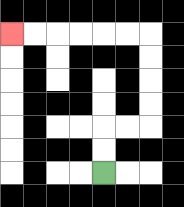{'start': '[4, 7]', 'end': '[0, 1]', 'path_directions': 'U,U,R,R,U,U,U,U,L,L,L,L,L,L', 'path_coordinates': '[[4, 7], [4, 6], [4, 5], [5, 5], [6, 5], [6, 4], [6, 3], [6, 2], [6, 1], [5, 1], [4, 1], [3, 1], [2, 1], [1, 1], [0, 1]]'}